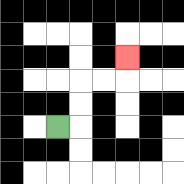{'start': '[2, 5]', 'end': '[5, 2]', 'path_directions': 'R,U,U,R,R,U', 'path_coordinates': '[[2, 5], [3, 5], [3, 4], [3, 3], [4, 3], [5, 3], [5, 2]]'}